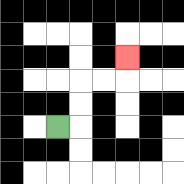{'start': '[2, 5]', 'end': '[5, 2]', 'path_directions': 'R,U,U,R,R,U', 'path_coordinates': '[[2, 5], [3, 5], [3, 4], [3, 3], [4, 3], [5, 3], [5, 2]]'}